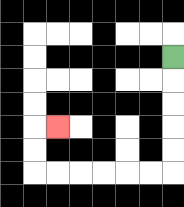{'start': '[7, 2]', 'end': '[2, 5]', 'path_directions': 'D,D,D,D,D,L,L,L,L,L,L,U,U,R', 'path_coordinates': '[[7, 2], [7, 3], [7, 4], [7, 5], [7, 6], [7, 7], [6, 7], [5, 7], [4, 7], [3, 7], [2, 7], [1, 7], [1, 6], [1, 5], [2, 5]]'}